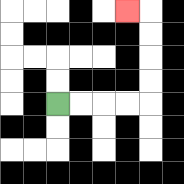{'start': '[2, 4]', 'end': '[5, 0]', 'path_directions': 'R,R,R,R,U,U,U,U,L', 'path_coordinates': '[[2, 4], [3, 4], [4, 4], [5, 4], [6, 4], [6, 3], [6, 2], [6, 1], [6, 0], [5, 0]]'}